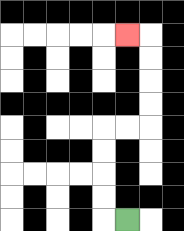{'start': '[5, 9]', 'end': '[5, 1]', 'path_directions': 'L,U,U,U,U,R,R,U,U,U,U,L', 'path_coordinates': '[[5, 9], [4, 9], [4, 8], [4, 7], [4, 6], [4, 5], [5, 5], [6, 5], [6, 4], [6, 3], [6, 2], [6, 1], [5, 1]]'}